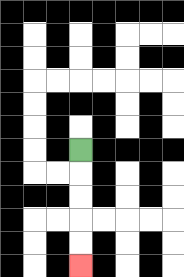{'start': '[3, 6]', 'end': '[3, 11]', 'path_directions': 'D,D,D,D,D', 'path_coordinates': '[[3, 6], [3, 7], [3, 8], [3, 9], [3, 10], [3, 11]]'}